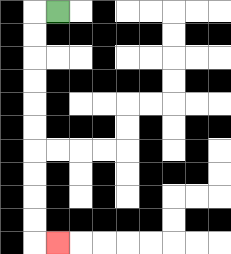{'start': '[2, 0]', 'end': '[2, 10]', 'path_directions': 'L,D,D,D,D,D,D,D,D,D,D,R', 'path_coordinates': '[[2, 0], [1, 0], [1, 1], [1, 2], [1, 3], [1, 4], [1, 5], [1, 6], [1, 7], [1, 8], [1, 9], [1, 10], [2, 10]]'}